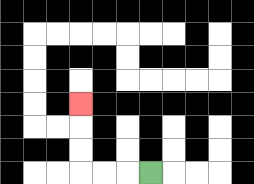{'start': '[6, 7]', 'end': '[3, 4]', 'path_directions': 'L,L,L,U,U,U', 'path_coordinates': '[[6, 7], [5, 7], [4, 7], [3, 7], [3, 6], [3, 5], [3, 4]]'}